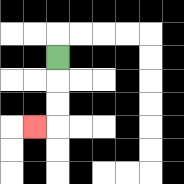{'start': '[2, 2]', 'end': '[1, 5]', 'path_directions': 'D,D,D,L', 'path_coordinates': '[[2, 2], [2, 3], [2, 4], [2, 5], [1, 5]]'}